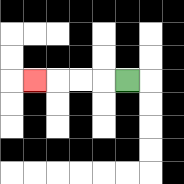{'start': '[5, 3]', 'end': '[1, 3]', 'path_directions': 'L,L,L,L', 'path_coordinates': '[[5, 3], [4, 3], [3, 3], [2, 3], [1, 3]]'}